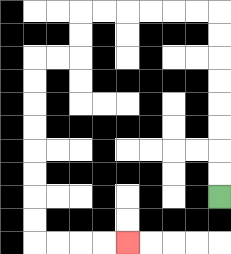{'start': '[9, 8]', 'end': '[5, 10]', 'path_directions': 'U,U,U,U,U,U,U,U,L,L,L,L,L,L,D,D,L,L,D,D,D,D,D,D,D,D,R,R,R,R', 'path_coordinates': '[[9, 8], [9, 7], [9, 6], [9, 5], [9, 4], [9, 3], [9, 2], [9, 1], [9, 0], [8, 0], [7, 0], [6, 0], [5, 0], [4, 0], [3, 0], [3, 1], [3, 2], [2, 2], [1, 2], [1, 3], [1, 4], [1, 5], [1, 6], [1, 7], [1, 8], [1, 9], [1, 10], [2, 10], [3, 10], [4, 10], [5, 10]]'}